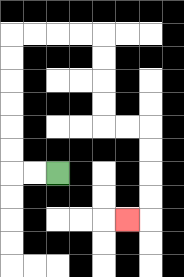{'start': '[2, 7]', 'end': '[5, 9]', 'path_directions': 'L,L,U,U,U,U,U,U,R,R,R,R,D,D,D,D,R,R,D,D,D,D,L', 'path_coordinates': '[[2, 7], [1, 7], [0, 7], [0, 6], [0, 5], [0, 4], [0, 3], [0, 2], [0, 1], [1, 1], [2, 1], [3, 1], [4, 1], [4, 2], [4, 3], [4, 4], [4, 5], [5, 5], [6, 5], [6, 6], [6, 7], [6, 8], [6, 9], [5, 9]]'}